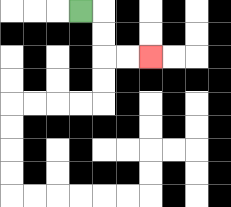{'start': '[3, 0]', 'end': '[6, 2]', 'path_directions': 'R,D,D,R,R', 'path_coordinates': '[[3, 0], [4, 0], [4, 1], [4, 2], [5, 2], [6, 2]]'}